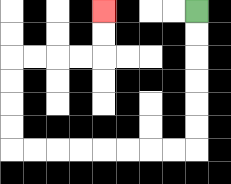{'start': '[8, 0]', 'end': '[4, 0]', 'path_directions': 'D,D,D,D,D,D,L,L,L,L,L,L,L,L,U,U,U,U,R,R,R,R,U,U', 'path_coordinates': '[[8, 0], [8, 1], [8, 2], [8, 3], [8, 4], [8, 5], [8, 6], [7, 6], [6, 6], [5, 6], [4, 6], [3, 6], [2, 6], [1, 6], [0, 6], [0, 5], [0, 4], [0, 3], [0, 2], [1, 2], [2, 2], [3, 2], [4, 2], [4, 1], [4, 0]]'}